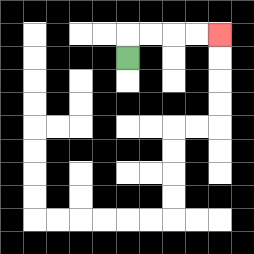{'start': '[5, 2]', 'end': '[9, 1]', 'path_directions': 'U,R,R,R,R', 'path_coordinates': '[[5, 2], [5, 1], [6, 1], [7, 1], [8, 1], [9, 1]]'}